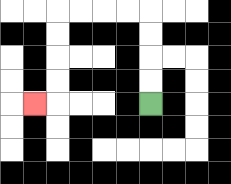{'start': '[6, 4]', 'end': '[1, 4]', 'path_directions': 'U,U,U,U,L,L,L,L,D,D,D,D,L', 'path_coordinates': '[[6, 4], [6, 3], [6, 2], [6, 1], [6, 0], [5, 0], [4, 0], [3, 0], [2, 0], [2, 1], [2, 2], [2, 3], [2, 4], [1, 4]]'}